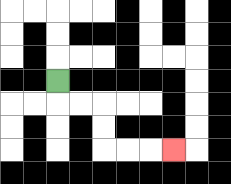{'start': '[2, 3]', 'end': '[7, 6]', 'path_directions': 'D,R,R,D,D,R,R,R', 'path_coordinates': '[[2, 3], [2, 4], [3, 4], [4, 4], [4, 5], [4, 6], [5, 6], [6, 6], [7, 6]]'}